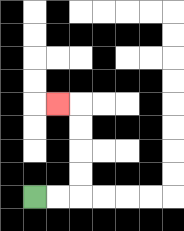{'start': '[1, 8]', 'end': '[2, 4]', 'path_directions': 'R,R,U,U,U,U,L', 'path_coordinates': '[[1, 8], [2, 8], [3, 8], [3, 7], [3, 6], [3, 5], [3, 4], [2, 4]]'}